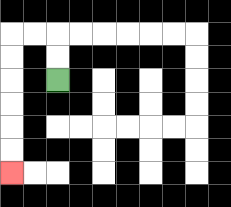{'start': '[2, 3]', 'end': '[0, 7]', 'path_directions': 'U,U,L,L,D,D,D,D,D,D', 'path_coordinates': '[[2, 3], [2, 2], [2, 1], [1, 1], [0, 1], [0, 2], [0, 3], [0, 4], [0, 5], [0, 6], [0, 7]]'}